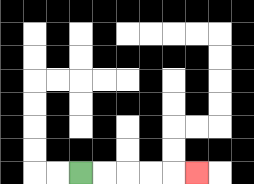{'start': '[3, 7]', 'end': '[8, 7]', 'path_directions': 'R,R,R,R,R', 'path_coordinates': '[[3, 7], [4, 7], [5, 7], [6, 7], [7, 7], [8, 7]]'}